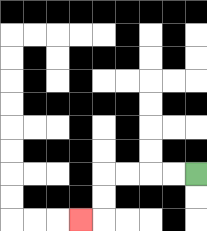{'start': '[8, 7]', 'end': '[3, 9]', 'path_directions': 'L,L,L,L,D,D,L', 'path_coordinates': '[[8, 7], [7, 7], [6, 7], [5, 7], [4, 7], [4, 8], [4, 9], [3, 9]]'}